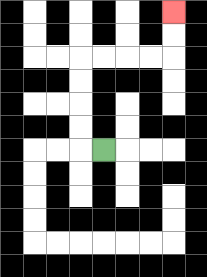{'start': '[4, 6]', 'end': '[7, 0]', 'path_directions': 'L,U,U,U,U,R,R,R,R,U,U', 'path_coordinates': '[[4, 6], [3, 6], [3, 5], [3, 4], [3, 3], [3, 2], [4, 2], [5, 2], [6, 2], [7, 2], [7, 1], [7, 0]]'}